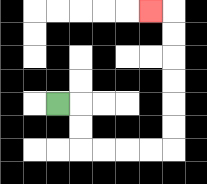{'start': '[2, 4]', 'end': '[6, 0]', 'path_directions': 'R,D,D,R,R,R,R,U,U,U,U,U,U,L', 'path_coordinates': '[[2, 4], [3, 4], [3, 5], [3, 6], [4, 6], [5, 6], [6, 6], [7, 6], [7, 5], [7, 4], [7, 3], [7, 2], [7, 1], [7, 0], [6, 0]]'}